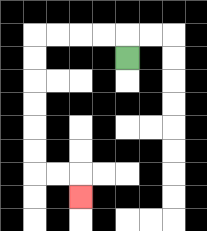{'start': '[5, 2]', 'end': '[3, 8]', 'path_directions': 'U,L,L,L,L,D,D,D,D,D,D,R,R,D', 'path_coordinates': '[[5, 2], [5, 1], [4, 1], [3, 1], [2, 1], [1, 1], [1, 2], [1, 3], [1, 4], [1, 5], [1, 6], [1, 7], [2, 7], [3, 7], [3, 8]]'}